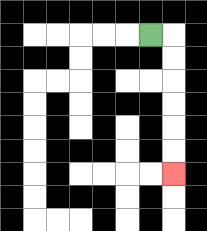{'start': '[6, 1]', 'end': '[7, 7]', 'path_directions': 'R,D,D,D,D,D,D', 'path_coordinates': '[[6, 1], [7, 1], [7, 2], [7, 3], [7, 4], [7, 5], [7, 6], [7, 7]]'}